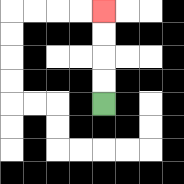{'start': '[4, 4]', 'end': '[4, 0]', 'path_directions': 'U,U,U,U', 'path_coordinates': '[[4, 4], [4, 3], [4, 2], [4, 1], [4, 0]]'}